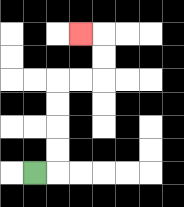{'start': '[1, 7]', 'end': '[3, 1]', 'path_directions': 'R,U,U,U,U,R,R,U,U,L', 'path_coordinates': '[[1, 7], [2, 7], [2, 6], [2, 5], [2, 4], [2, 3], [3, 3], [4, 3], [4, 2], [4, 1], [3, 1]]'}